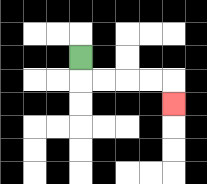{'start': '[3, 2]', 'end': '[7, 4]', 'path_directions': 'D,R,R,R,R,D', 'path_coordinates': '[[3, 2], [3, 3], [4, 3], [5, 3], [6, 3], [7, 3], [7, 4]]'}